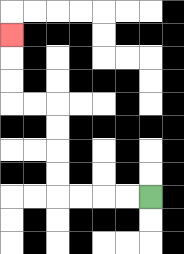{'start': '[6, 8]', 'end': '[0, 1]', 'path_directions': 'L,L,L,L,U,U,U,U,L,L,U,U,U', 'path_coordinates': '[[6, 8], [5, 8], [4, 8], [3, 8], [2, 8], [2, 7], [2, 6], [2, 5], [2, 4], [1, 4], [0, 4], [0, 3], [0, 2], [0, 1]]'}